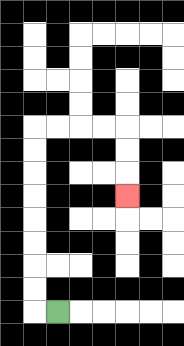{'start': '[2, 13]', 'end': '[5, 8]', 'path_directions': 'L,U,U,U,U,U,U,U,U,R,R,R,R,D,D,D', 'path_coordinates': '[[2, 13], [1, 13], [1, 12], [1, 11], [1, 10], [1, 9], [1, 8], [1, 7], [1, 6], [1, 5], [2, 5], [3, 5], [4, 5], [5, 5], [5, 6], [5, 7], [5, 8]]'}